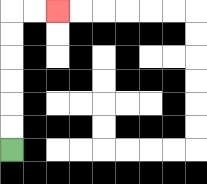{'start': '[0, 6]', 'end': '[2, 0]', 'path_directions': 'U,U,U,U,U,U,R,R', 'path_coordinates': '[[0, 6], [0, 5], [0, 4], [0, 3], [0, 2], [0, 1], [0, 0], [1, 0], [2, 0]]'}